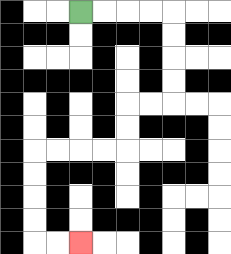{'start': '[3, 0]', 'end': '[3, 10]', 'path_directions': 'R,R,R,R,D,D,D,D,L,L,D,D,L,L,L,L,D,D,D,D,R,R', 'path_coordinates': '[[3, 0], [4, 0], [5, 0], [6, 0], [7, 0], [7, 1], [7, 2], [7, 3], [7, 4], [6, 4], [5, 4], [5, 5], [5, 6], [4, 6], [3, 6], [2, 6], [1, 6], [1, 7], [1, 8], [1, 9], [1, 10], [2, 10], [3, 10]]'}